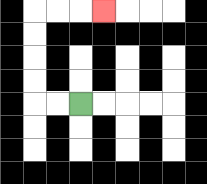{'start': '[3, 4]', 'end': '[4, 0]', 'path_directions': 'L,L,U,U,U,U,R,R,R', 'path_coordinates': '[[3, 4], [2, 4], [1, 4], [1, 3], [1, 2], [1, 1], [1, 0], [2, 0], [3, 0], [4, 0]]'}